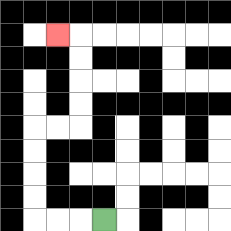{'start': '[4, 9]', 'end': '[2, 1]', 'path_directions': 'L,L,L,U,U,U,U,R,R,U,U,U,U,L', 'path_coordinates': '[[4, 9], [3, 9], [2, 9], [1, 9], [1, 8], [1, 7], [1, 6], [1, 5], [2, 5], [3, 5], [3, 4], [3, 3], [3, 2], [3, 1], [2, 1]]'}